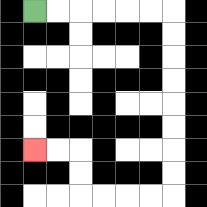{'start': '[1, 0]', 'end': '[1, 6]', 'path_directions': 'R,R,R,R,R,R,D,D,D,D,D,D,D,D,L,L,L,L,U,U,L,L', 'path_coordinates': '[[1, 0], [2, 0], [3, 0], [4, 0], [5, 0], [6, 0], [7, 0], [7, 1], [7, 2], [7, 3], [7, 4], [7, 5], [7, 6], [7, 7], [7, 8], [6, 8], [5, 8], [4, 8], [3, 8], [3, 7], [3, 6], [2, 6], [1, 6]]'}